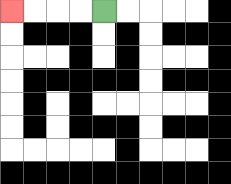{'start': '[4, 0]', 'end': '[0, 0]', 'path_directions': 'L,L,L,L', 'path_coordinates': '[[4, 0], [3, 0], [2, 0], [1, 0], [0, 0]]'}